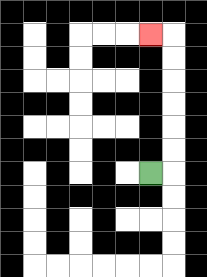{'start': '[6, 7]', 'end': '[6, 1]', 'path_directions': 'R,U,U,U,U,U,U,L', 'path_coordinates': '[[6, 7], [7, 7], [7, 6], [7, 5], [7, 4], [7, 3], [7, 2], [7, 1], [6, 1]]'}